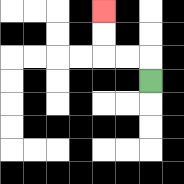{'start': '[6, 3]', 'end': '[4, 0]', 'path_directions': 'U,L,L,U,U', 'path_coordinates': '[[6, 3], [6, 2], [5, 2], [4, 2], [4, 1], [4, 0]]'}